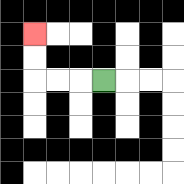{'start': '[4, 3]', 'end': '[1, 1]', 'path_directions': 'L,L,L,U,U', 'path_coordinates': '[[4, 3], [3, 3], [2, 3], [1, 3], [1, 2], [1, 1]]'}